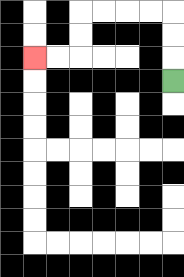{'start': '[7, 3]', 'end': '[1, 2]', 'path_directions': 'U,U,U,L,L,L,L,D,D,L,L', 'path_coordinates': '[[7, 3], [7, 2], [7, 1], [7, 0], [6, 0], [5, 0], [4, 0], [3, 0], [3, 1], [3, 2], [2, 2], [1, 2]]'}